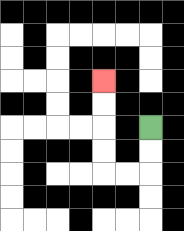{'start': '[6, 5]', 'end': '[4, 3]', 'path_directions': 'D,D,L,L,U,U,U,U', 'path_coordinates': '[[6, 5], [6, 6], [6, 7], [5, 7], [4, 7], [4, 6], [4, 5], [4, 4], [4, 3]]'}